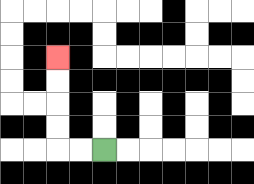{'start': '[4, 6]', 'end': '[2, 2]', 'path_directions': 'L,L,U,U,U,U', 'path_coordinates': '[[4, 6], [3, 6], [2, 6], [2, 5], [2, 4], [2, 3], [2, 2]]'}